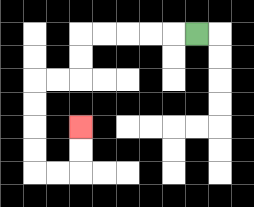{'start': '[8, 1]', 'end': '[3, 5]', 'path_directions': 'L,L,L,L,L,D,D,L,L,D,D,D,D,R,R,U,U', 'path_coordinates': '[[8, 1], [7, 1], [6, 1], [5, 1], [4, 1], [3, 1], [3, 2], [3, 3], [2, 3], [1, 3], [1, 4], [1, 5], [1, 6], [1, 7], [2, 7], [3, 7], [3, 6], [3, 5]]'}